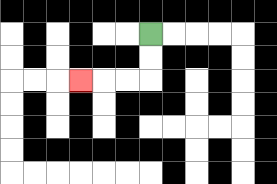{'start': '[6, 1]', 'end': '[3, 3]', 'path_directions': 'D,D,L,L,L', 'path_coordinates': '[[6, 1], [6, 2], [6, 3], [5, 3], [4, 3], [3, 3]]'}